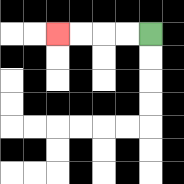{'start': '[6, 1]', 'end': '[2, 1]', 'path_directions': 'L,L,L,L', 'path_coordinates': '[[6, 1], [5, 1], [4, 1], [3, 1], [2, 1]]'}